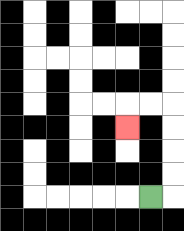{'start': '[6, 8]', 'end': '[5, 5]', 'path_directions': 'R,U,U,U,U,L,L,D', 'path_coordinates': '[[6, 8], [7, 8], [7, 7], [7, 6], [7, 5], [7, 4], [6, 4], [5, 4], [5, 5]]'}